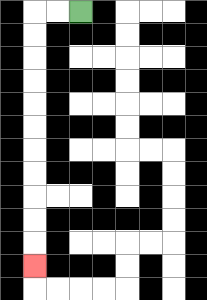{'start': '[3, 0]', 'end': '[1, 11]', 'path_directions': 'L,L,D,D,D,D,D,D,D,D,D,D,D', 'path_coordinates': '[[3, 0], [2, 0], [1, 0], [1, 1], [1, 2], [1, 3], [1, 4], [1, 5], [1, 6], [1, 7], [1, 8], [1, 9], [1, 10], [1, 11]]'}